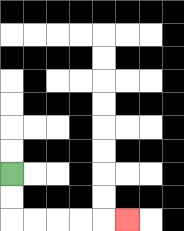{'start': '[0, 7]', 'end': '[5, 9]', 'path_directions': 'D,D,R,R,R,R,R', 'path_coordinates': '[[0, 7], [0, 8], [0, 9], [1, 9], [2, 9], [3, 9], [4, 9], [5, 9]]'}